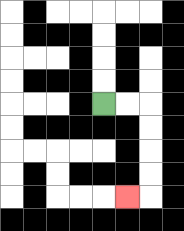{'start': '[4, 4]', 'end': '[5, 8]', 'path_directions': 'R,R,D,D,D,D,L', 'path_coordinates': '[[4, 4], [5, 4], [6, 4], [6, 5], [6, 6], [6, 7], [6, 8], [5, 8]]'}